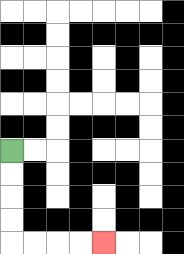{'start': '[0, 6]', 'end': '[4, 10]', 'path_directions': 'D,D,D,D,R,R,R,R', 'path_coordinates': '[[0, 6], [0, 7], [0, 8], [0, 9], [0, 10], [1, 10], [2, 10], [3, 10], [4, 10]]'}